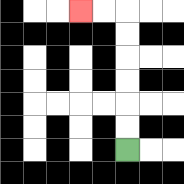{'start': '[5, 6]', 'end': '[3, 0]', 'path_directions': 'U,U,U,U,U,U,L,L', 'path_coordinates': '[[5, 6], [5, 5], [5, 4], [5, 3], [5, 2], [5, 1], [5, 0], [4, 0], [3, 0]]'}